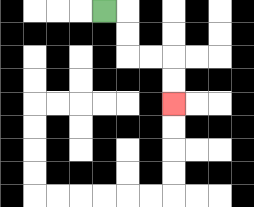{'start': '[4, 0]', 'end': '[7, 4]', 'path_directions': 'R,D,D,R,R,D,D', 'path_coordinates': '[[4, 0], [5, 0], [5, 1], [5, 2], [6, 2], [7, 2], [7, 3], [7, 4]]'}